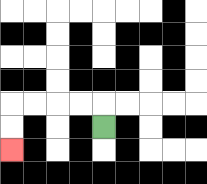{'start': '[4, 5]', 'end': '[0, 6]', 'path_directions': 'U,L,L,L,L,D,D', 'path_coordinates': '[[4, 5], [4, 4], [3, 4], [2, 4], [1, 4], [0, 4], [0, 5], [0, 6]]'}